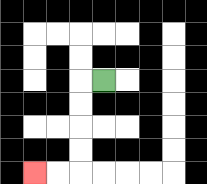{'start': '[4, 3]', 'end': '[1, 7]', 'path_directions': 'L,D,D,D,D,L,L', 'path_coordinates': '[[4, 3], [3, 3], [3, 4], [3, 5], [3, 6], [3, 7], [2, 7], [1, 7]]'}